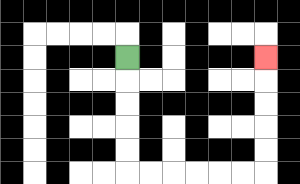{'start': '[5, 2]', 'end': '[11, 2]', 'path_directions': 'D,D,D,D,D,R,R,R,R,R,R,U,U,U,U,U', 'path_coordinates': '[[5, 2], [5, 3], [5, 4], [5, 5], [5, 6], [5, 7], [6, 7], [7, 7], [8, 7], [9, 7], [10, 7], [11, 7], [11, 6], [11, 5], [11, 4], [11, 3], [11, 2]]'}